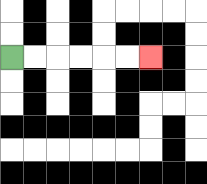{'start': '[0, 2]', 'end': '[6, 2]', 'path_directions': 'R,R,R,R,R,R', 'path_coordinates': '[[0, 2], [1, 2], [2, 2], [3, 2], [4, 2], [5, 2], [6, 2]]'}